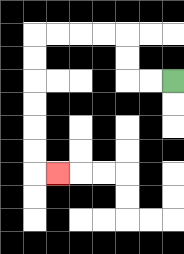{'start': '[7, 3]', 'end': '[2, 7]', 'path_directions': 'L,L,U,U,L,L,L,L,D,D,D,D,D,D,R', 'path_coordinates': '[[7, 3], [6, 3], [5, 3], [5, 2], [5, 1], [4, 1], [3, 1], [2, 1], [1, 1], [1, 2], [1, 3], [1, 4], [1, 5], [1, 6], [1, 7], [2, 7]]'}